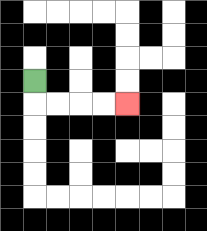{'start': '[1, 3]', 'end': '[5, 4]', 'path_directions': 'D,R,R,R,R', 'path_coordinates': '[[1, 3], [1, 4], [2, 4], [3, 4], [4, 4], [5, 4]]'}